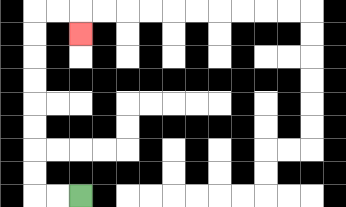{'start': '[3, 8]', 'end': '[3, 1]', 'path_directions': 'L,L,U,U,U,U,U,U,U,U,R,R,D', 'path_coordinates': '[[3, 8], [2, 8], [1, 8], [1, 7], [1, 6], [1, 5], [1, 4], [1, 3], [1, 2], [1, 1], [1, 0], [2, 0], [3, 0], [3, 1]]'}